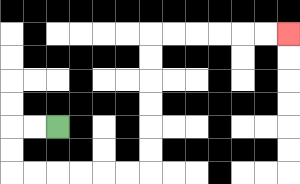{'start': '[2, 5]', 'end': '[12, 1]', 'path_directions': 'L,L,D,D,R,R,R,R,R,R,U,U,U,U,U,U,R,R,R,R,R,R', 'path_coordinates': '[[2, 5], [1, 5], [0, 5], [0, 6], [0, 7], [1, 7], [2, 7], [3, 7], [4, 7], [5, 7], [6, 7], [6, 6], [6, 5], [6, 4], [6, 3], [6, 2], [6, 1], [7, 1], [8, 1], [9, 1], [10, 1], [11, 1], [12, 1]]'}